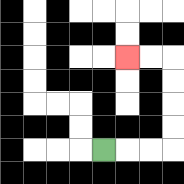{'start': '[4, 6]', 'end': '[5, 2]', 'path_directions': 'R,R,R,U,U,U,U,L,L', 'path_coordinates': '[[4, 6], [5, 6], [6, 6], [7, 6], [7, 5], [7, 4], [7, 3], [7, 2], [6, 2], [5, 2]]'}